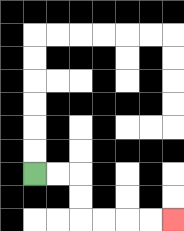{'start': '[1, 7]', 'end': '[7, 9]', 'path_directions': 'R,R,D,D,R,R,R,R', 'path_coordinates': '[[1, 7], [2, 7], [3, 7], [3, 8], [3, 9], [4, 9], [5, 9], [6, 9], [7, 9]]'}